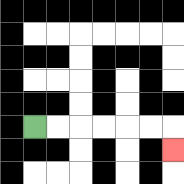{'start': '[1, 5]', 'end': '[7, 6]', 'path_directions': 'R,R,R,R,R,R,D', 'path_coordinates': '[[1, 5], [2, 5], [3, 5], [4, 5], [5, 5], [6, 5], [7, 5], [7, 6]]'}